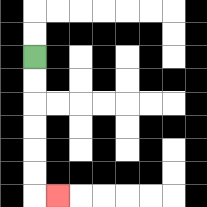{'start': '[1, 2]', 'end': '[2, 8]', 'path_directions': 'D,D,D,D,D,D,R', 'path_coordinates': '[[1, 2], [1, 3], [1, 4], [1, 5], [1, 6], [1, 7], [1, 8], [2, 8]]'}